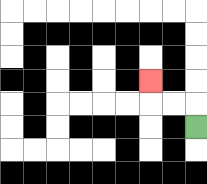{'start': '[8, 5]', 'end': '[6, 3]', 'path_directions': 'U,L,L,U', 'path_coordinates': '[[8, 5], [8, 4], [7, 4], [6, 4], [6, 3]]'}